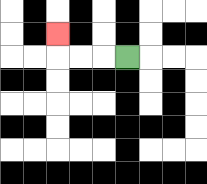{'start': '[5, 2]', 'end': '[2, 1]', 'path_directions': 'L,L,L,U', 'path_coordinates': '[[5, 2], [4, 2], [3, 2], [2, 2], [2, 1]]'}